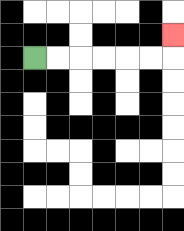{'start': '[1, 2]', 'end': '[7, 1]', 'path_directions': 'R,R,R,R,R,R,U', 'path_coordinates': '[[1, 2], [2, 2], [3, 2], [4, 2], [5, 2], [6, 2], [7, 2], [7, 1]]'}